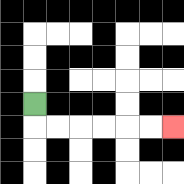{'start': '[1, 4]', 'end': '[7, 5]', 'path_directions': 'D,R,R,R,R,R,R', 'path_coordinates': '[[1, 4], [1, 5], [2, 5], [3, 5], [4, 5], [5, 5], [6, 5], [7, 5]]'}